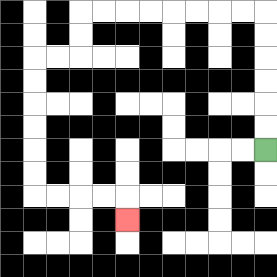{'start': '[11, 6]', 'end': '[5, 9]', 'path_directions': 'U,U,U,U,U,U,L,L,L,L,L,L,L,L,D,D,L,L,D,D,D,D,D,D,R,R,R,R,D', 'path_coordinates': '[[11, 6], [11, 5], [11, 4], [11, 3], [11, 2], [11, 1], [11, 0], [10, 0], [9, 0], [8, 0], [7, 0], [6, 0], [5, 0], [4, 0], [3, 0], [3, 1], [3, 2], [2, 2], [1, 2], [1, 3], [1, 4], [1, 5], [1, 6], [1, 7], [1, 8], [2, 8], [3, 8], [4, 8], [5, 8], [5, 9]]'}